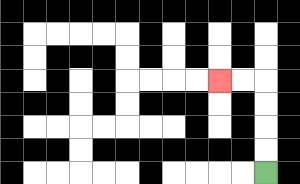{'start': '[11, 7]', 'end': '[9, 3]', 'path_directions': 'U,U,U,U,L,L', 'path_coordinates': '[[11, 7], [11, 6], [11, 5], [11, 4], [11, 3], [10, 3], [9, 3]]'}